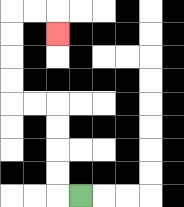{'start': '[3, 8]', 'end': '[2, 1]', 'path_directions': 'L,U,U,U,U,L,L,U,U,U,U,R,R,D', 'path_coordinates': '[[3, 8], [2, 8], [2, 7], [2, 6], [2, 5], [2, 4], [1, 4], [0, 4], [0, 3], [0, 2], [0, 1], [0, 0], [1, 0], [2, 0], [2, 1]]'}